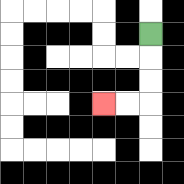{'start': '[6, 1]', 'end': '[4, 4]', 'path_directions': 'D,D,D,L,L', 'path_coordinates': '[[6, 1], [6, 2], [6, 3], [6, 4], [5, 4], [4, 4]]'}